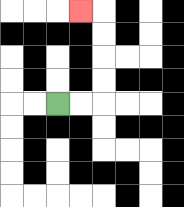{'start': '[2, 4]', 'end': '[3, 0]', 'path_directions': 'R,R,U,U,U,U,L', 'path_coordinates': '[[2, 4], [3, 4], [4, 4], [4, 3], [4, 2], [4, 1], [4, 0], [3, 0]]'}